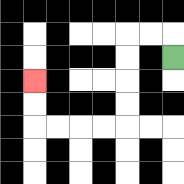{'start': '[7, 2]', 'end': '[1, 3]', 'path_directions': 'U,L,L,D,D,D,D,L,L,L,L,U,U', 'path_coordinates': '[[7, 2], [7, 1], [6, 1], [5, 1], [5, 2], [5, 3], [5, 4], [5, 5], [4, 5], [3, 5], [2, 5], [1, 5], [1, 4], [1, 3]]'}